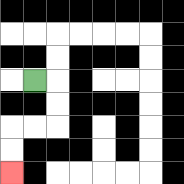{'start': '[1, 3]', 'end': '[0, 7]', 'path_directions': 'R,D,D,L,L,D,D', 'path_coordinates': '[[1, 3], [2, 3], [2, 4], [2, 5], [1, 5], [0, 5], [0, 6], [0, 7]]'}